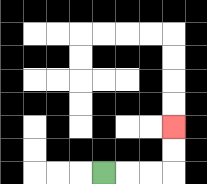{'start': '[4, 7]', 'end': '[7, 5]', 'path_directions': 'R,R,R,U,U', 'path_coordinates': '[[4, 7], [5, 7], [6, 7], [7, 7], [7, 6], [7, 5]]'}